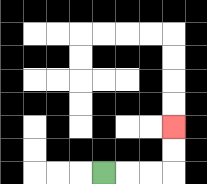{'start': '[4, 7]', 'end': '[7, 5]', 'path_directions': 'R,R,R,U,U', 'path_coordinates': '[[4, 7], [5, 7], [6, 7], [7, 7], [7, 6], [7, 5]]'}